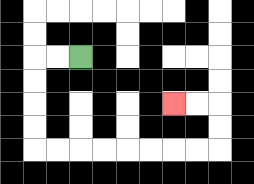{'start': '[3, 2]', 'end': '[7, 4]', 'path_directions': 'L,L,D,D,D,D,R,R,R,R,R,R,R,R,U,U,L,L', 'path_coordinates': '[[3, 2], [2, 2], [1, 2], [1, 3], [1, 4], [1, 5], [1, 6], [2, 6], [3, 6], [4, 6], [5, 6], [6, 6], [7, 6], [8, 6], [9, 6], [9, 5], [9, 4], [8, 4], [7, 4]]'}